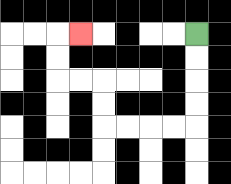{'start': '[8, 1]', 'end': '[3, 1]', 'path_directions': 'D,D,D,D,L,L,L,L,U,U,L,L,U,U,R', 'path_coordinates': '[[8, 1], [8, 2], [8, 3], [8, 4], [8, 5], [7, 5], [6, 5], [5, 5], [4, 5], [4, 4], [4, 3], [3, 3], [2, 3], [2, 2], [2, 1], [3, 1]]'}